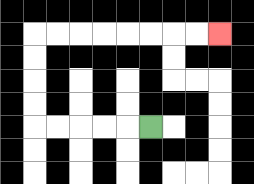{'start': '[6, 5]', 'end': '[9, 1]', 'path_directions': 'L,L,L,L,L,U,U,U,U,R,R,R,R,R,R,R,R', 'path_coordinates': '[[6, 5], [5, 5], [4, 5], [3, 5], [2, 5], [1, 5], [1, 4], [1, 3], [1, 2], [1, 1], [2, 1], [3, 1], [4, 1], [5, 1], [6, 1], [7, 1], [8, 1], [9, 1]]'}